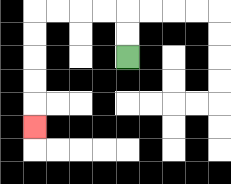{'start': '[5, 2]', 'end': '[1, 5]', 'path_directions': 'U,U,L,L,L,L,D,D,D,D,D', 'path_coordinates': '[[5, 2], [5, 1], [5, 0], [4, 0], [3, 0], [2, 0], [1, 0], [1, 1], [1, 2], [1, 3], [1, 4], [1, 5]]'}